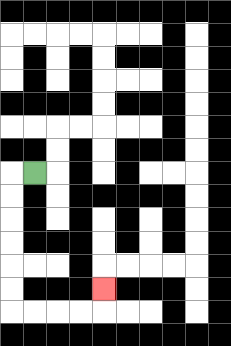{'start': '[1, 7]', 'end': '[4, 12]', 'path_directions': 'L,D,D,D,D,D,D,R,R,R,R,U', 'path_coordinates': '[[1, 7], [0, 7], [0, 8], [0, 9], [0, 10], [0, 11], [0, 12], [0, 13], [1, 13], [2, 13], [3, 13], [4, 13], [4, 12]]'}